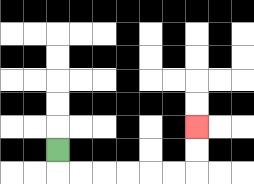{'start': '[2, 6]', 'end': '[8, 5]', 'path_directions': 'D,R,R,R,R,R,R,U,U', 'path_coordinates': '[[2, 6], [2, 7], [3, 7], [4, 7], [5, 7], [6, 7], [7, 7], [8, 7], [8, 6], [8, 5]]'}